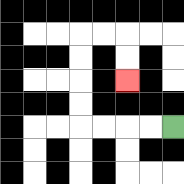{'start': '[7, 5]', 'end': '[5, 3]', 'path_directions': 'L,L,L,L,U,U,U,U,R,R,D,D', 'path_coordinates': '[[7, 5], [6, 5], [5, 5], [4, 5], [3, 5], [3, 4], [3, 3], [3, 2], [3, 1], [4, 1], [5, 1], [5, 2], [5, 3]]'}